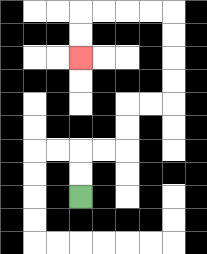{'start': '[3, 8]', 'end': '[3, 2]', 'path_directions': 'U,U,R,R,U,U,R,R,U,U,U,U,L,L,L,L,D,D', 'path_coordinates': '[[3, 8], [3, 7], [3, 6], [4, 6], [5, 6], [5, 5], [5, 4], [6, 4], [7, 4], [7, 3], [7, 2], [7, 1], [7, 0], [6, 0], [5, 0], [4, 0], [3, 0], [3, 1], [3, 2]]'}